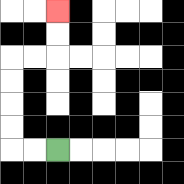{'start': '[2, 6]', 'end': '[2, 0]', 'path_directions': 'L,L,U,U,U,U,R,R,U,U', 'path_coordinates': '[[2, 6], [1, 6], [0, 6], [0, 5], [0, 4], [0, 3], [0, 2], [1, 2], [2, 2], [2, 1], [2, 0]]'}